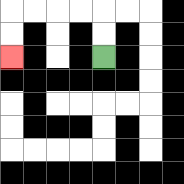{'start': '[4, 2]', 'end': '[0, 2]', 'path_directions': 'U,U,L,L,L,L,D,D', 'path_coordinates': '[[4, 2], [4, 1], [4, 0], [3, 0], [2, 0], [1, 0], [0, 0], [0, 1], [0, 2]]'}